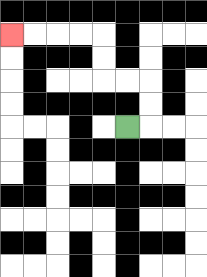{'start': '[5, 5]', 'end': '[0, 1]', 'path_directions': 'R,U,U,L,L,U,U,L,L,L,L', 'path_coordinates': '[[5, 5], [6, 5], [6, 4], [6, 3], [5, 3], [4, 3], [4, 2], [4, 1], [3, 1], [2, 1], [1, 1], [0, 1]]'}